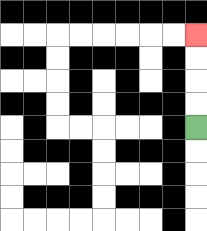{'start': '[8, 5]', 'end': '[8, 1]', 'path_directions': 'U,U,U,U', 'path_coordinates': '[[8, 5], [8, 4], [8, 3], [8, 2], [8, 1]]'}